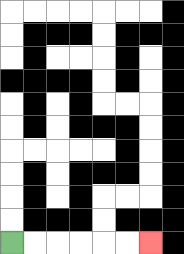{'start': '[0, 10]', 'end': '[6, 10]', 'path_directions': 'R,R,R,R,R,R', 'path_coordinates': '[[0, 10], [1, 10], [2, 10], [3, 10], [4, 10], [5, 10], [6, 10]]'}